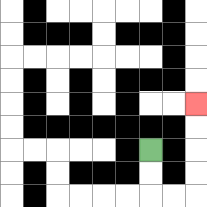{'start': '[6, 6]', 'end': '[8, 4]', 'path_directions': 'D,D,R,R,U,U,U,U', 'path_coordinates': '[[6, 6], [6, 7], [6, 8], [7, 8], [8, 8], [8, 7], [8, 6], [8, 5], [8, 4]]'}